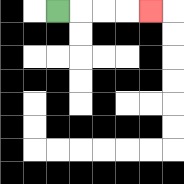{'start': '[2, 0]', 'end': '[6, 0]', 'path_directions': 'R,R,R,R', 'path_coordinates': '[[2, 0], [3, 0], [4, 0], [5, 0], [6, 0]]'}